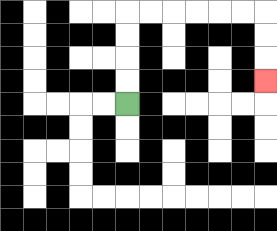{'start': '[5, 4]', 'end': '[11, 3]', 'path_directions': 'U,U,U,U,R,R,R,R,R,R,D,D,D', 'path_coordinates': '[[5, 4], [5, 3], [5, 2], [5, 1], [5, 0], [6, 0], [7, 0], [8, 0], [9, 0], [10, 0], [11, 0], [11, 1], [11, 2], [11, 3]]'}